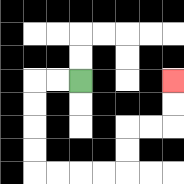{'start': '[3, 3]', 'end': '[7, 3]', 'path_directions': 'L,L,D,D,D,D,R,R,R,R,U,U,R,R,U,U', 'path_coordinates': '[[3, 3], [2, 3], [1, 3], [1, 4], [1, 5], [1, 6], [1, 7], [2, 7], [3, 7], [4, 7], [5, 7], [5, 6], [5, 5], [6, 5], [7, 5], [7, 4], [7, 3]]'}